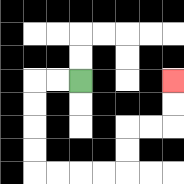{'start': '[3, 3]', 'end': '[7, 3]', 'path_directions': 'L,L,D,D,D,D,R,R,R,R,U,U,R,R,U,U', 'path_coordinates': '[[3, 3], [2, 3], [1, 3], [1, 4], [1, 5], [1, 6], [1, 7], [2, 7], [3, 7], [4, 7], [5, 7], [5, 6], [5, 5], [6, 5], [7, 5], [7, 4], [7, 3]]'}